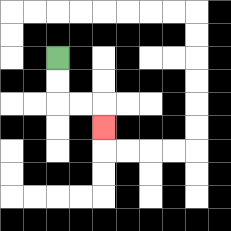{'start': '[2, 2]', 'end': '[4, 5]', 'path_directions': 'D,D,R,R,D', 'path_coordinates': '[[2, 2], [2, 3], [2, 4], [3, 4], [4, 4], [4, 5]]'}